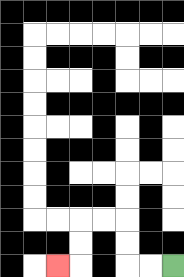{'start': '[7, 11]', 'end': '[2, 11]', 'path_directions': 'L,L,U,U,L,L,D,D,L', 'path_coordinates': '[[7, 11], [6, 11], [5, 11], [5, 10], [5, 9], [4, 9], [3, 9], [3, 10], [3, 11], [2, 11]]'}